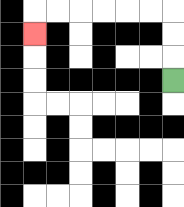{'start': '[7, 3]', 'end': '[1, 1]', 'path_directions': 'U,U,U,L,L,L,L,L,L,D', 'path_coordinates': '[[7, 3], [7, 2], [7, 1], [7, 0], [6, 0], [5, 0], [4, 0], [3, 0], [2, 0], [1, 0], [1, 1]]'}